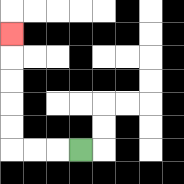{'start': '[3, 6]', 'end': '[0, 1]', 'path_directions': 'L,L,L,U,U,U,U,U', 'path_coordinates': '[[3, 6], [2, 6], [1, 6], [0, 6], [0, 5], [0, 4], [0, 3], [0, 2], [0, 1]]'}